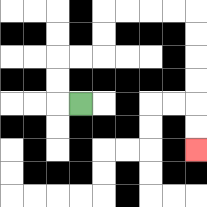{'start': '[3, 4]', 'end': '[8, 6]', 'path_directions': 'L,U,U,R,R,U,U,R,R,R,R,D,D,D,D,D,D', 'path_coordinates': '[[3, 4], [2, 4], [2, 3], [2, 2], [3, 2], [4, 2], [4, 1], [4, 0], [5, 0], [6, 0], [7, 0], [8, 0], [8, 1], [8, 2], [8, 3], [8, 4], [8, 5], [8, 6]]'}